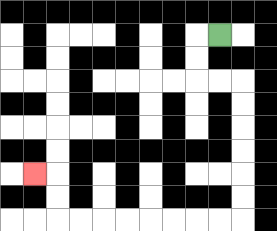{'start': '[9, 1]', 'end': '[1, 7]', 'path_directions': 'L,D,D,R,R,D,D,D,D,D,D,L,L,L,L,L,L,L,L,U,U,L', 'path_coordinates': '[[9, 1], [8, 1], [8, 2], [8, 3], [9, 3], [10, 3], [10, 4], [10, 5], [10, 6], [10, 7], [10, 8], [10, 9], [9, 9], [8, 9], [7, 9], [6, 9], [5, 9], [4, 9], [3, 9], [2, 9], [2, 8], [2, 7], [1, 7]]'}